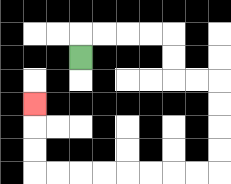{'start': '[3, 2]', 'end': '[1, 4]', 'path_directions': 'U,R,R,R,R,D,D,R,R,D,D,D,D,L,L,L,L,L,L,L,L,U,U,U', 'path_coordinates': '[[3, 2], [3, 1], [4, 1], [5, 1], [6, 1], [7, 1], [7, 2], [7, 3], [8, 3], [9, 3], [9, 4], [9, 5], [9, 6], [9, 7], [8, 7], [7, 7], [6, 7], [5, 7], [4, 7], [3, 7], [2, 7], [1, 7], [1, 6], [1, 5], [1, 4]]'}